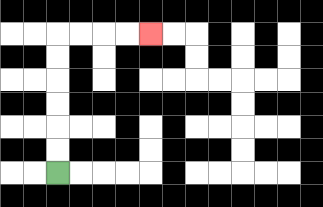{'start': '[2, 7]', 'end': '[6, 1]', 'path_directions': 'U,U,U,U,U,U,R,R,R,R', 'path_coordinates': '[[2, 7], [2, 6], [2, 5], [2, 4], [2, 3], [2, 2], [2, 1], [3, 1], [4, 1], [5, 1], [6, 1]]'}